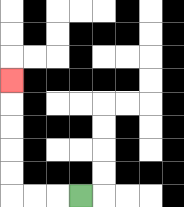{'start': '[3, 8]', 'end': '[0, 3]', 'path_directions': 'L,L,L,U,U,U,U,U', 'path_coordinates': '[[3, 8], [2, 8], [1, 8], [0, 8], [0, 7], [0, 6], [0, 5], [0, 4], [0, 3]]'}